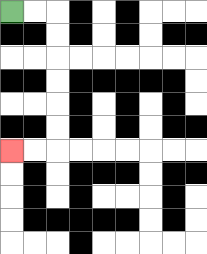{'start': '[0, 0]', 'end': '[0, 6]', 'path_directions': 'R,R,D,D,D,D,D,D,L,L', 'path_coordinates': '[[0, 0], [1, 0], [2, 0], [2, 1], [2, 2], [2, 3], [2, 4], [2, 5], [2, 6], [1, 6], [0, 6]]'}